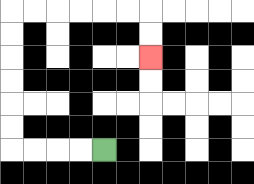{'start': '[4, 6]', 'end': '[6, 2]', 'path_directions': 'L,L,L,L,U,U,U,U,U,U,R,R,R,R,R,R,D,D', 'path_coordinates': '[[4, 6], [3, 6], [2, 6], [1, 6], [0, 6], [0, 5], [0, 4], [0, 3], [0, 2], [0, 1], [0, 0], [1, 0], [2, 0], [3, 0], [4, 0], [5, 0], [6, 0], [6, 1], [6, 2]]'}